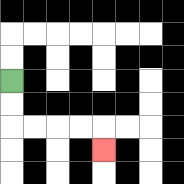{'start': '[0, 3]', 'end': '[4, 6]', 'path_directions': 'D,D,R,R,R,R,D', 'path_coordinates': '[[0, 3], [0, 4], [0, 5], [1, 5], [2, 5], [3, 5], [4, 5], [4, 6]]'}